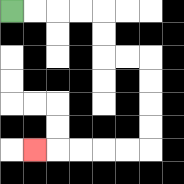{'start': '[0, 0]', 'end': '[1, 6]', 'path_directions': 'R,R,R,R,D,D,R,R,D,D,D,D,L,L,L,L,L', 'path_coordinates': '[[0, 0], [1, 0], [2, 0], [3, 0], [4, 0], [4, 1], [4, 2], [5, 2], [6, 2], [6, 3], [6, 4], [6, 5], [6, 6], [5, 6], [4, 6], [3, 6], [2, 6], [1, 6]]'}